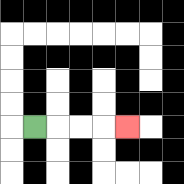{'start': '[1, 5]', 'end': '[5, 5]', 'path_directions': 'R,R,R,R', 'path_coordinates': '[[1, 5], [2, 5], [3, 5], [4, 5], [5, 5]]'}